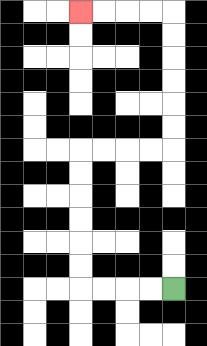{'start': '[7, 12]', 'end': '[3, 0]', 'path_directions': 'L,L,L,L,U,U,U,U,U,U,R,R,R,R,U,U,U,U,U,U,L,L,L,L', 'path_coordinates': '[[7, 12], [6, 12], [5, 12], [4, 12], [3, 12], [3, 11], [3, 10], [3, 9], [3, 8], [3, 7], [3, 6], [4, 6], [5, 6], [6, 6], [7, 6], [7, 5], [7, 4], [7, 3], [7, 2], [7, 1], [7, 0], [6, 0], [5, 0], [4, 0], [3, 0]]'}